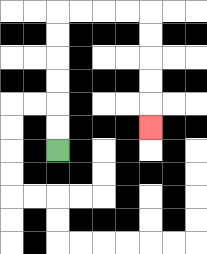{'start': '[2, 6]', 'end': '[6, 5]', 'path_directions': 'U,U,U,U,U,U,R,R,R,R,D,D,D,D,D', 'path_coordinates': '[[2, 6], [2, 5], [2, 4], [2, 3], [2, 2], [2, 1], [2, 0], [3, 0], [4, 0], [5, 0], [6, 0], [6, 1], [6, 2], [6, 3], [6, 4], [6, 5]]'}